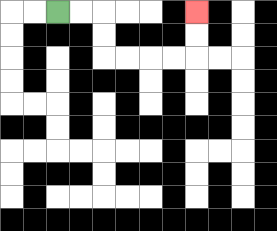{'start': '[2, 0]', 'end': '[8, 0]', 'path_directions': 'R,R,D,D,R,R,R,R,U,U', 'path_coordinates': '[[2, 0], [3, 0], [4, 0], [4, 1], [4, 2], [5, 2], [6, 2], [7, 2], [8, 2], [8, 1], [8, 0]]'}